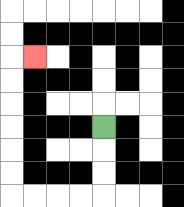{'start': '[4, 5]', 'end': '[1, 2]', 'path_directions': 'D,D,D,L,L,L,L,U,U,U,U,U,U,R', 'path_coordinates': '[[4, 5], [4, 6], [4, 7], [4, 8], [3, 8], [2, 8], [1, 8], [0, 8], [0, 7], [0, 6], [0, 5], [0, 4], [0, 3], [0, 2], [1, 2]]'}